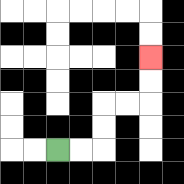{'start': '[2, 6]', 'end': '[6, 2]', 'path_directions': 'R,R,U,U,R,R,U,U', 'path_coordinates': '[[2, 6], [3, 6], [4, 6], [4, 5], [4, 4], [5, 4], [6, 4], [6, 3], [6, 2]]'}